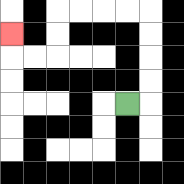{'start': '[5, 4]', 'end': '[0, 1]', 'path_directions': 'R,U,U,U,U,L,L,L,L,D,D,L,L,U', 'path_coordinates': '[[5, 4], [6, 4], [6, 3], [6, 2], [6, 1], [6, 0], [5, 0], [4, 0], [3, 0], [2, 0], [2, 1], [2, 2], [1, 2], [0, 2], [0, 1]]'}